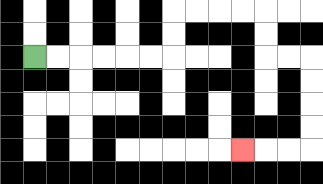{'start': '[1, 2]', 'end': '[10, 6]', 'path_directions': 'R,R,R,R,R,R,U,U,R,R,R,R,D,D,R,R,D,D,D,D,L,L,L', 'path_coordinates': '[[1, 2], [2, 2], [3, 2], [4, 2], [5, 2], [6, 2], [7, 2], [7, 1], [7, 0], [8, 0], [9, 0], [10, 0], [11, 0], [11, 1], [11, 2], [12, 2], [13, 2], [13, 3], [13, 4], [13, 5], [13, 6], [12, 6], [11, 6], [10, 6]]'}